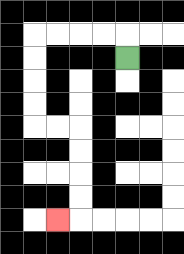{'start': '[5, 2]', 'end': '[2, 9]', 'path_directions': 'U,L,L,L,L,D,D,D,D,R,R,D,D,D,D,L', 'path_coordinates': '[[5, 2], [5, 1], [4, 1], [3, 1], [2, 1], [1, 1], [1, 2], [1, 3], [1, 4], [1, 5], [2, 5], [3, 5], [3, 6], [3, 7], [3, 8], [3, 9], [2, 9]]'}